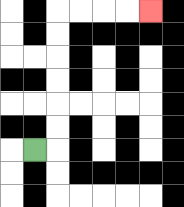{'start': '[1, 6]', 'end': '[6, 0]', 'path_directions': 'R,U,U,U,U,U,U,R,R,R,R', 'path_coordinates': '[[1, 6], [2, 6], [2, 5], [2, 4], [2, 3], [2, 2], [2, 1], [2, 0], [3, 0], [4, 0], [5, 0], [6, 0]]'}